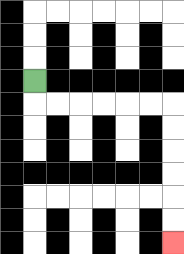{'start': '[1, 3]', 'end': '[7, 10]', 'path_directions': 'D,R,R,R,R,R,R,D,D,D,D,D,D', 'path_coordinates': '[[1, 3], [1, 4], [2, 4], [3, 4], [4, 4], [5, 4], [6, 4], [7, 4], [7, 5], [7, 6], [7, 7], [7, 8], [7, 9], [7, 10]]'}